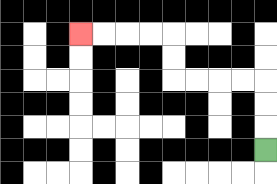{'start': '[11, 6]', 'end': '[3, 1]', 'path_directions': 'U,U,U,L,L,L,L,U,U,L,L,L,L', 'path_coordinates': '[[11, 6], [11, 5], [11, 4], [11, 3], [10, 3], [9, 3], [8, 3], [7, 3], [7, 2], [7, 1], [6, 1], [5, 1], [4, 1], [3, 1]]'}